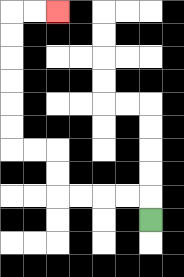{'start': '[6, 9]', 'end': '[2, 0]', 'path_directions': 'U,L,L,L,L,U,U,L,L,U,U,U,U,U,U,R,R', 'path_coordinates': '[[6, 9], [6, 8], [5, 8], [4, 8], [3, 8], [2, 8], [2, 7], [2, 6], [1, 6], [0, 6], [0, 5], [0, 4], [0, 3], [0, 2], [0, 1], [0, 0], [1, 0], [2, 0]]'}